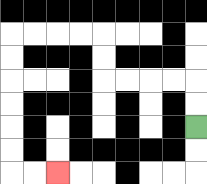{'start': '[8, 5]', 'end': '[2, 7]', 'path_directions': 'U,U,L,L,L,L,U,U,L,L,L,L,D,D,D,D,D,D,R,R', 'path_coordinates': '[[8, 5], [8, 4], [8, 3], [7, 3], [6, 3], [5, 3], [4, 3], [4, 2], [4, 1], [3, 1], [2, 1], [1, 1], [0, 1], [0, 2], [0, 3], [0, 4], [0, 5], [0, 6], [0, 7], [1, 7], [2, 7]]'}